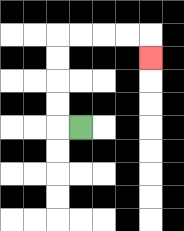{'start': '[3, 5]', 'end': '[6, 2]', 'path_directions': 'L,U,U,U,U,R,R,R,R,D', 'path_coordinates': '[[3, 5], [2, 5], [2, 4], [2, 3], [2, 2], [2, 1], [3, 1], [4, 1], [5, 1], [6, 1], [6, 2]]'}